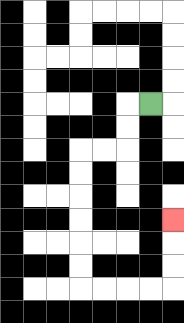{'start': '[6, 4]', 'end': '[7, 9]', 'path_directions': 'L,D,D,L,L,D,D,D,D,D,D,R,R,R,R,U,U,U', 'path_coordinates': '[[6, 4], [5, 4], [5, 5], [5, 6], [4, 6], [3, 6], [3, 7], [3, 8], [3, 9], [3, 10], [3, 11], [3, 12], [4, 12], [5, 12], [6, 12], [7, 12], [7, 11], [7, 10], [7, 9]]'}